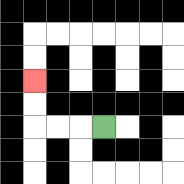{'start': '[4, 5]', 'end': '[1, 3]', 'path_directions': 'L,L,L,U,U', 'path_coordinates': '[[4, 5], [3, 5], [2, 5], [1, 5], [1, 4], [1, 3]]'}